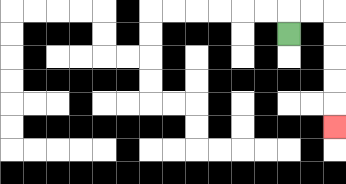{'start': '[12, 1]', 'end': '[14, 5]', 'path_directions': 'U,R,R,D,D,D,D,D', 'path_coordinates': '[[12, 1], [12, 0], [13, 0], [14, 0], [14, 1], [14, 2], [14, 3], [14, 4], [14, 5]]'}